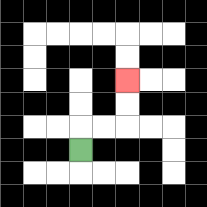{'start': '[3, 6]', 'end': '[5, 3]', 'path_directions': 'U,R,R,U,U', 'path_coordinates': '[[3, 6], [3, 5], [4, 5], [5, 5], [5, 4], [5, 3]]'}